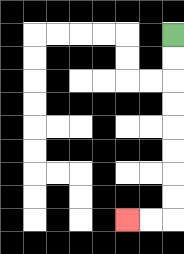{'start': '[7, 1]', 'end': '[5, 9]', 'path_directions': 'D,D,D,D,D,D,D,D,L,L', 'path_coordinates': '[[7, 1], [7, 2], [7, 3], [7, 4], [7, 5], [7, 6], [7, 7], [7, 8], [7, 9], [6, 9], [5, 9]]'}